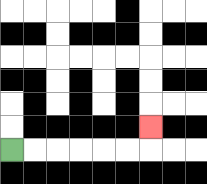{'start': '[0, 6]', 'end': '[6, 5]', 'path_directions': 'R,R,R,R,R,R,U', 'path_coordinates': '[[0, 6], [1, 6], [2, 6], [3, 6], [4, 6], [5, 6], [6, 6], [6, 5]]'}